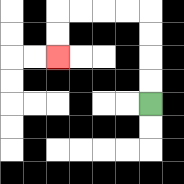{'start': '[6, 4]', 'end': '[2, 2]', 'path_directions': 'U,U,U,U,L,L,L,L,D,D', 'path_coordinates': '[[6, 4], [6, 3], [6, 2], [6, 1], [6, 0], [5, 0], [4, 0], [3, 0], [2, 0], [2, 1], [2, 2]]'}